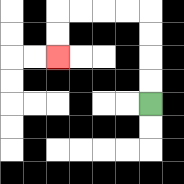{'start': '[6, 4]', 'end': '[2, 2]', 'path_directions': 'U,U,U,U,L,L,L,L,D,D', 'path_coordinates': '[[6, 4], [6, 3], [6, 2], [6, 1], [6, 0], [5, 0], [4, 0], [3, 0], [2, 0], [2, 1], [2, 2]]'}